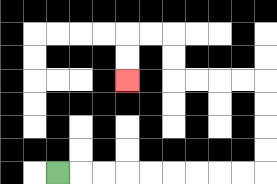{'start': '[2, 7]', 'end': '[5, 3]', 'path_directions': 'R,R,R,R,R,R,R,R,R,U,U,U,U,L,L,L,L,U,U,L,L,D,D', 'path_coordinates': '[[2, 7], [3, 7], [4, 7], [5, 7], [6, 7], [7, 7], [8, 7], [9, 7], [10, 7], [11, 7], [11, 6], [11, 5], [11, 4], [11, 3], [10, 3], [9, 3], [8, 3], [7, 3], [7, 2], [7, 1], [6, 1], [5, 1], [5, 2], [5, 3]]'}